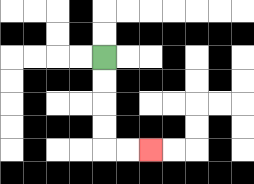{'start': '[4, 2]', 'end': '[6, 6]', 'path_directions': 'D,D,D,D,R,R', 'path_coordinates': '[[4, 2], [4, 3], [4, 4], [4, 5], [4, 6], [5, 6], [6, 6]]'}